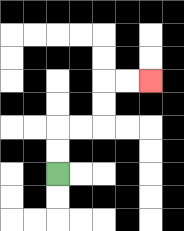{'start': '[2, 7]', 'end': '[6, 3]', 'path_directions': 'U,U,R,R,U,U,R,R', 'path_coordinates': '[[2, 7], [2, 6], [2, 5], [3, 5], [4, 5], [4, 4], [4, 3], [5, 3], [6, 3]]'}